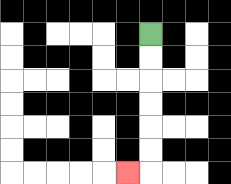{'start': '[6, 1]', 'end': '[5, 7]', 'path_directions': 'D,D,D,D,D,D,L', 'path_coordinates': '[[6, 1], [6, 2], [6, 3], [6, 4], [6, 5], [6, 6], [6, 7], [5, 7]]'}